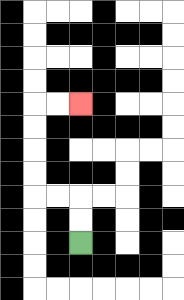{'start': '[3, 10]', 'end': '[3, 4]', 'path_directions': 'U,U,L,L,U,U,U,U,R,R', 'path_coordinates': '[[3, 10], [3, 9], [3, 8], [2, 8], [1, 8], [1, 7], [1, 6], [1, 5], [1, 4], [2, 4], [3, 4]]'}